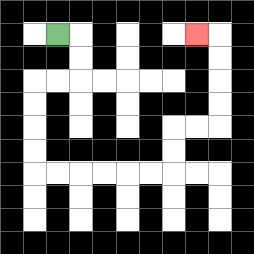{'start': '[2, 1]', 'end': '[8, 1]', 'path_directions': 'R,D,D,L,L,D,D,D,D,R,R,R,R,R,R,U,U,R,R,U,U,U,U,L', 'path_coordinates': '[[2, 1], [3, 1], [3, 2], [3, 3], [2, 3], [1, 3], [1, 4], [1, 5], [1, 6], [1, 7], [2, 7], [3, 7], [4, 7], [5, 7], [6, 7], [7, 7], [7, 6], [7, 5], [8, 5], [9, 5], [9, 4], [9, 3], [9, 2], [9, 1], [8, 1]]'}